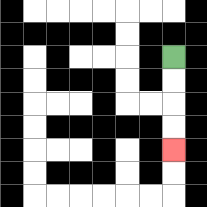{'start': '[7, 2]', 'end': '[7, 6]', 'path_directions': 'D,D,D,D', 'path_coordinates': '[[7, 2], [7, 3], [7, 4], [7, 5], [7, 6]]'}